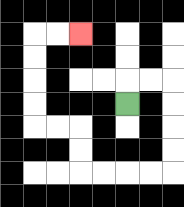{'start': '[5, 4]', 'end': '[3, 1]', 'path_directions': 'U,R,R,D,D,D,D,L,L,L,L,U,U,L,L,U,U,U,U,R,R', 'path_coordinates': '[[5, 4], [5, 3], [6, 3], [7, 3], [7, 4], [7, 5], [7, 6], [7, 7], [6, 7], [5, 7], [4, 7], [3, 7], [3, 6], [3, 5], [2, 5], [1, 5], [1, 4], [1, 3], [1, 2], [1, 1], [2, 1], [3, 1]]'}